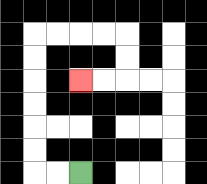{'start': '[3, 7]', 'end': '[3, 3]', 'path_directions': 'L,L,U,U,U,U,U,U,R,R,R,R,D,D,L,L', 'path_coordinates': '[[3, 7], [2, 7], [1, 7], [1, 6], [1, 5], [1, 4], [1, 3], [1, 2], [1, 1], [2, 1], [3, 1], [4, 1], [5, 1], [5, 2], [5, 3], [4, 3], [3, 3]]'}